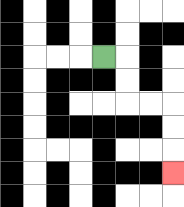{'start': '[4, 2]', 'end': '[7, 7]', 'path_directions': 'R,D,D,R,R,D,D,D', 'path_coordinates': '[[4, 2], [5, 2], [5, 3], [5, 4], [6, 4], [7, 4], [7, 5], [7, 6], [7, 7]]'}